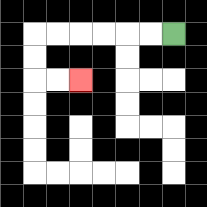{'start': '[7, 1]', 'end': '[3, 3]', 'path_directions': 'L,L,L,L,L,L,D,D,R,R', 'path_coordinates': '[[7, 1], [6, 1], [5, 1], [4, 1], [3, 1], [2, 1], [1, 1], [1, 2], [1, 3], [2, 3], [3, 3]]'}